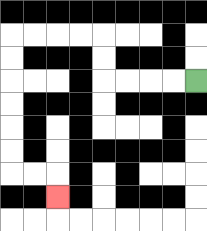{'start': '[8, 3]', 'end': '[2, 8]', 'path_directions': 'L,L,L,L,U,U,L,L,L,L,D,D,D,D,D,D,R,R,D', 'path_coordinates': '[[8, 3], [7, 3], [6, 3], [5, 3], [4, 3], [4, 2], [4, 1], [3, 1], [2, 1], [1, 1], [0, 1], [0, 2], [0, 3], [0, 4], [0, 5], [0, 6], [0, 7], [1, 7], [2, 7], [2, 8]]'}